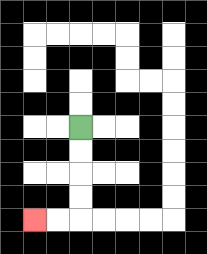{'start': '[3, 5]', 'end': '[1, 9]', 'path_directions': 'D,D,D,D,L,L', 'path_coordinates': '[[3, 5], [3, 6], [3, 7], [3, 8], [3, 9], [2, 9], [1, 9]]'}